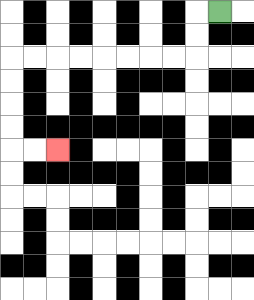{'start': '[9, 0]', 'end': '[2, 6]', 'path_directions': 'L,D,D,L,L,L,L,L,L,L,L,D,D,D,D,R,R', 'path_coordinates': '[[9, 0], [8, 0], [8, 1], [8, 2], [7, 2], [6, 2], [5, 2], [4, 2], [3, 2], [2, 2], [1, 2], [0, 2], [0, 3], [0, 4], [0, 5], [0, 6], [1, 6], [2, 6]]'}